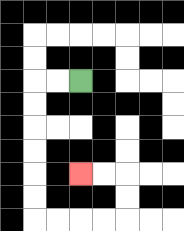{'start': '[3, 3]', 'end': '[3, 7]', 'path_directions': 'L,L,D,D,D,D,D,D,R,R,R,R,U,U,L,L', 'path_coordinates': '[[3, 3], [2, 3], [1, 3], [1, 4], [1, 5], [1, 6], [1, 7], [1, 8], [1, 9], [2, 9], [3, 9], [4, 9], [5, 9], [5, 8], [5, 7], [4, 7], [3, 7]]'}